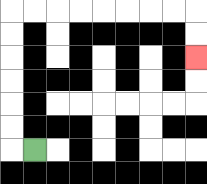{'start': '[1, 6]', 'end': '[8, 2]', 'path_directions': 'L,U,U,U,U,U,U,R,R,R,R,R,R,R,R,D,D', 'path_coordinates': '[[1, 6], [0, 6], [0, 5], [0, 4], [0, 3], [0, 2], [0, 1], [0, 0], [1, 0], [2, 0], [3, 0], [4, 0], [5, 0], [6, 0], [7, 0], [8, 0], [8, 1], [8, 2]]'}